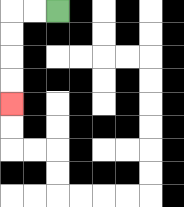{'start': '[2, 0]', 'end': '[0, 4]', 'path_directions': 'L,L,D,D,D,D', 'path_coordinates': '[[2, 0], [1, 0], [0, 0], [0, 1], [0, 2], [0, 3], [0, 4]]'}